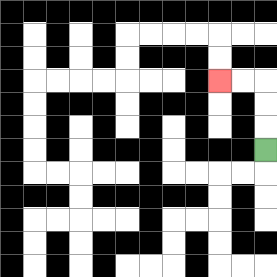{'start': '[11, 6]', 'end': '[9, 3]', 'path_directions': 'U,U,U,L,L', 'path_coordinates': '[[11, 6], [11, 5], [11, 4], [11, 3], [10, 3], [9, 3]]'}